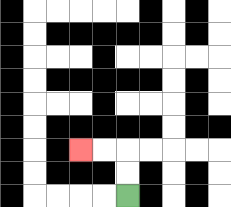{'start': '[5, 8]', 'end': '[3, 6]', 'path_directions': 'U,U,L,L', 'path_coordinates': '[[5, 8], [5, 7], [5, 6], [4, 6], [3, 6]]'}